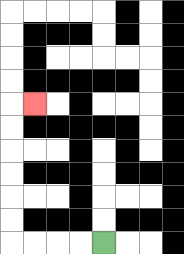{'start': '[4, 10]', 'end': '[1, 4]', 'path_directions': 'L,L,L,L,U,U,U,U,U,U,R', 'path_coordinates': '[[4, 10], [3, 10], [2, 10], [1, 10], [0, 10], [0, 9], [0, 8], [0, 7], [0, 6], [0, 5], [0, 4], [1, 4]]'}